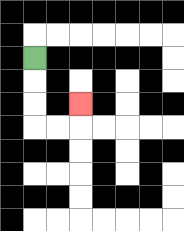{'start': '[1, 2]', 'end': '[3, 4]', 'path_directions': 'D,D,D,R,R,U', 'path_coordinates': '[[1, 2], [1, 3], [1, 4], [1, 5], [2, 5], [3, 5], [3, 4]]'}